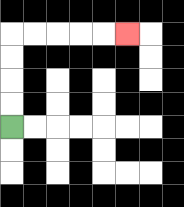{'start': '[0, 5]', 'end': '[5, 1]', 'path_directions': 'U,U,U,U,R,R,R,R,R', 'path_coordinates': '[[0, 5], [0, 4], [0, 3], [0, 2], [0, 1], [1, 1], [2, 1], [3, 1], [4, 1], [5, 1]]'}